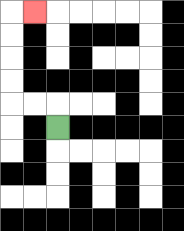{'start': '[2, 5]', 'end': '[1, 0]', 'path_directions': 'U,L,L,U,U,U,U,R', 'path_coordinates': '[[2, 5], [2, 4], [1, 4], [0, 4], [0, 3], [0, 2], [0, 1], [0, 0], [1, 0]]'}